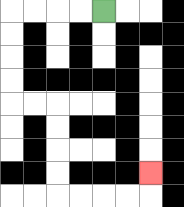{'start': '[4, 0]', 'end': '[6, 7]', 'path_directions': 'L,L,L,L,D,D,D,D,R,R,D,D,D,D,R,R,R,R,U', 'path_coordinates': '[[4, 0], [3, 0], [2, 0], [1, 0], [0, 0], [0, 1], [0, 2], [0, 3], [0, 4], [1, 4], [2, 4], [2, 5], [2, 6], [2, 7], [2, 8], [3, 8], [4, 8], [5, 8], [6, 8], [6, 7]]'}